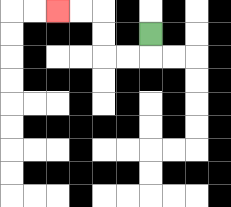{'start': '[6, 1]', 'end': '[2, 0]', 'path_directions': 'D,L,L,U,U,L,L', 'path_coordinates': '[[6, 1], [6, 2], [5, 2], [4, 2], [4, 1], [4, 0], [3, 0], [2, 0]]'}